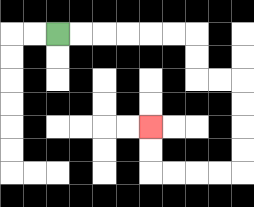{'start': '[2, 1]', 'end': '[6, 5]', 'path_directions': 'R,R,R,R,R,R,D,D,R,R,D,D,D,D,L,L,L,L,U,U', 'path_coordinates': '[[2, 1], [3, 1], [4, 1], [5, 1], [6, 1], [7, 1], [8, 1], [8, 2], [8, 3], [9, 3], [10, 3], [10, 4], [10, 5], [10, 6], [10, 7], [9, 7], [8, 7], [7, 7], [6, 7], [6, 6], [6, 5]]'}